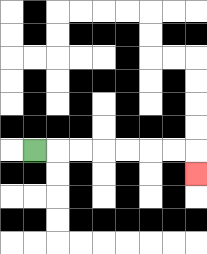{'start': '[1, 6]', 'end': '[8, 7]', 'path_directions': 'R,R,R,R,R,R,R,D', 'path_coordinates': '[[1, 6], [2, 6], [3, 6], [4, 6], [5, 6], [6, 6], [7, 6], [8, 6], [8, 7]]'}